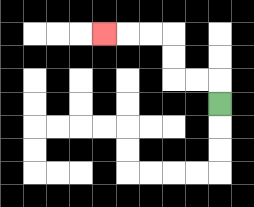{'start': '[9, 4]', 'end': '[4, 1]', 'path_directions': 'U,L,L,U,U,L,L,L', 'path_coordinates': '[[9, 4], [9, 3], [8, 3], [7, 3], [7, 2], [7, 1], [6, 1], [5, 1], [4, 1]]'}